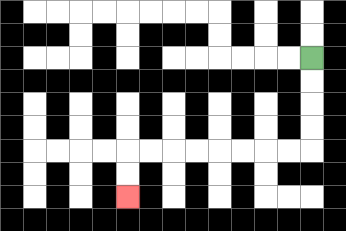{'start': '[13, 2]', 'end': '[5, 8]', 'path_directions': 'D,D,D,D,L,L,L,L,L,L,L,L,D,D', 'path_coordinates': '[[13, 2], [13, 3], [13, 4], [13, 5], [13, 6], [12, 6], [11, 6], [10, 6], [9, 6], [8, 6], [7, 6], [6, 6], [5, 6], [5, 7], [5, 8]]'}